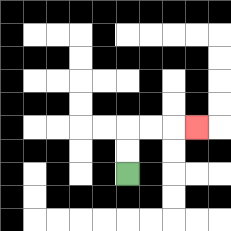{'start': '[5, 7]', 'end': '[8, 5]', 'path_directions': 'U,U,R,R,R', 'path_coordinates': '[[5, 7], [5, 6], [5, 5], [6, 5], [7, 5], [8, 5]]'}